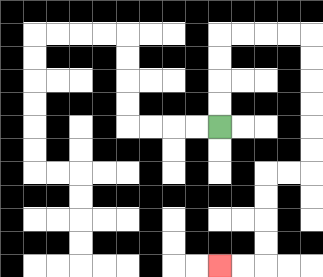{'start': '[9, 5]', 'end': '[9, 11]', 'path_directions': 'U,U,U,U,R,R,R,R,D,D,D,D,D,D,L,L,D,D,D,D,L,L', 'path_coordinates': '[[9, 5], [9, 4], [9, 3], [9, 2], [9, 1], [10, 1], [11, 1], [12, 1], [13, 1], [13, 2], [13, 3], [13, 4], [13, 5], [13, 6], [13, 7], [12, 7], [11, 7], [11, 8], [11, 9], [11, 10], [11, 11], [10, 11], [9, 11]]'}